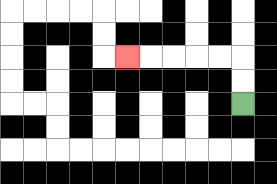{'start': '[10, 4]', 'end': '[5, 2]', 'path_directions': 'U,U,L,L,L,L,L', 'path_coordinates': '[[10, 4], [10, 3], [10, 2], [9, 2], [8, 2], [7, 2], [6, 2], [5, 2]]'}